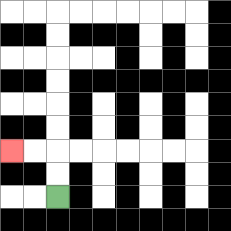{'start': '[2, 8]', 'end': '[0, 6]', 'path_directions': 'U,U,L,L', 'path_coordinates': '[[2, 8], [2, 7], [2, 6], [1, 6], [0, 6]]'}